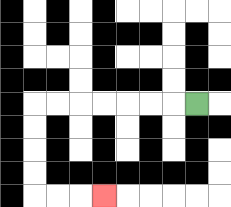{'start': '[8, 4]', 'end': '[4, 8]', 'path_directions': 'L,L,L,L,L,L,L,D,D,D,D,R,R,R', 'path_coordinates': '[[8, 4], [7, 4], [6, 4], [5, 4], [4, 4], [3, 4], [2, 4], [1, 4], [1, 5], [1, 6], [1, 7], [1, 8], [2, 8], [3, 8], [4, 8]]'}